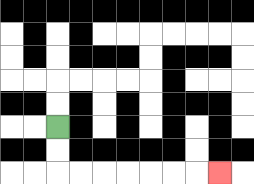{'start': '[2, 5]', 'end': '[9, 7]', 'path_directions': 'D,D,R,R,R,R,R,R,R', 'path_coordinates': '[[2, 5], [2, 6], [2, 7], [3, 7], [4, 7], [5, 7], [6, 7], [7, 7], [8, 7], [9, 7]]'}